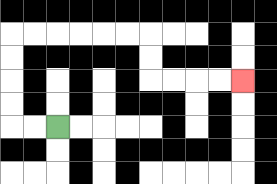{'start': '[2, 5]', 'end': '[10, 3]', 'path_directions': 'L,L,U,U,U,U,R,R,R,R,R,R,D,D,R,R,R,R', 'path_coordinates': '[[2, 5], [1, 5], [0, 5], [0, 4], [0, 3], [0, 2], [0, 1], [1, 1], [2, 1], [3, 1], [4, 1], [5, 1], [6, 1], [6, 2], [6, 3], [7, 3], [8, 3], [9, 3], [10, 3]]'}